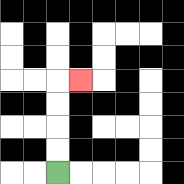{'start': '[2, 7]', 'end': '[3, 3]', 'path_directions': 'U,U,U,U,R', 'path_coordinates': '[[2, 7], [2, 6], [2, 5], [2, 4], [2, 3], [3, 3]]'}